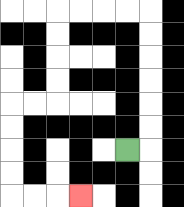{'start': '[5, 6]', 'end': '[3, 8]', 'path_directions': 'R,U,U,U,U,U,U,L,L,L,L,D,D,D,D,L,L,D,D,D,D,R,R,R', 'path_coordinates': '[[5, 6], [6, 6], [6, 5], [6, 4], [6, 3], [6, 2], [6, 1], [6, 0], [5, 0], [4, 0], [3, 0], [2, 0], [2, 1], [2, 2], [2, 3], [2, 4], [1, 4], [0, 4], [0, 5], [0, 6], [0, 7], [0, 8], [1, 8], [2, 8], [3, 8]]'}